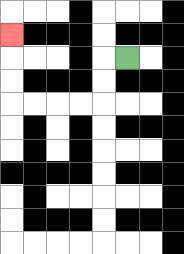{'start': '[5, 2]', 'end': '[0, 1]', 'path_directions': 'L,D,D,L,L,L,L,U,U,U', 'path_coordinates': '[[5, 2], [4, 2], [4, 3], [4, 4], [3, 4], [2, 4], [1, 4], [0, 4], [0, 3], [0, 2], [0, 1]]'}